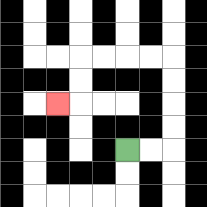{'start': '[5, 6]', 'end': '[2, 4]', 'path_directions': 'R,R,U,U,U,U,L,L,L,L,D,D,L', 'path_coordinates': '[[5, 6], [6, 6], [7, 6], [7, 5], [7, 4], [7, 3], [7, 2], [6, 2], [5, 2], [4, 2], [3, 2], [3, 3], [3, 4], [2, 4]]'}